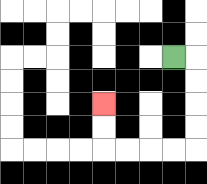{'start': '[7, 2]', 'end': '[4, 4]', 'path_directions': 'R,D,D,D,D,L,L,L,L,U,U', 'path_coordinates': '[[7, 2], [8, 2], [8, 3], [8, 4], [8, 5], [8, 6], [7, 6], [6, 6], [5, 6], [4, 6], [4, 5], [4, 4]]'}